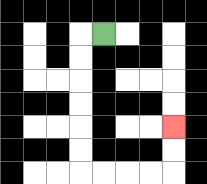{'start': '[4, 1]', 'end': '[7, 5]', 'path_directions': 'L,D,D,D,D,D,D,R,R,R,R,U,U', 'path_coordinates': '[[4, 1], [3, 1], [3, 2], [3, 3], [3, 4], [3, 5], [3, 6], [3, 7], [4, 7], [5, 7], [6, 7], [7, 7], [7, 6], [7, 5]]'}